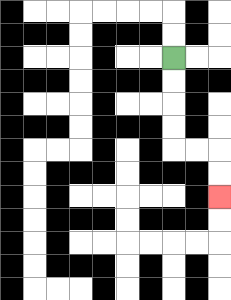{'start': '[7, 2]', 'end': '[9, 8]', 'path_directions': 'D,D,D,D,R,R,D,D', 'path_coordinates': '[[7, 2], [7, 3], [7, 4], [7, 5], [7, 6], [8, 6], [9, 6], [9, 7], [9, 8]]'}